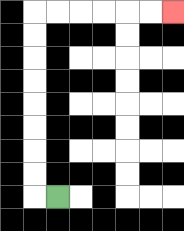{'start': '[2, 8]', 'end': '[7, 0]', 'path_directions': 'L,U,U,U,U,U,U,U,U,R,R,R,R,R,R', 'path_coordinates': '[[2, 8], [1, 8], [1, 7], [1, 6], [1, 5], [1, 4], [1, 3], [1, 2], [1, 1], [1, 0], [2, 0], [3, 0], [4, 0], [5, 0], [6, 0], [7, 0]]'}